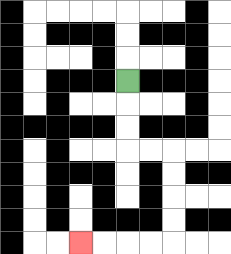{'start': '[5, 3]', 'end': '[3, 10]', 'path_directions': 'D,D,D,R,R,D,D,D,D,L,L,L,L', 'path_coordinates': '[[5, 3], [5, 4], [5, 5], [5, 6], [6, 6], [7, 6], [7, 7], [7, 8], [7, 9], [7, 10], [6, 10], [5, 10], [4, 10], [3, 10]]'}